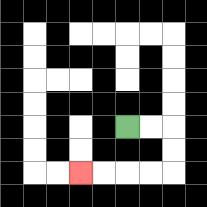{'start': '[5, 5]', 'end': '[3, 7]', 'path_directions': 'R,R,D,D,L,L,L,L', 'path_coordinates': '[[5, 5], [6, 5], [7, 5], [7, 6], [7, 7], [6, 7], [5, 7], [4, 7], [3, 7]]'}